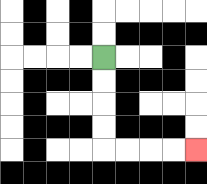{'start': '[4, 2]', 'end': '[8, 6]', 'path_directions': 'D,D,D,D,R,R,R,R', 'path_coordinates': '[[4, 2], [4, 3], [4, 4], [4, 5], [4, 6], [5, 6], [6, 6], [7, 6], [8, 6]]'}